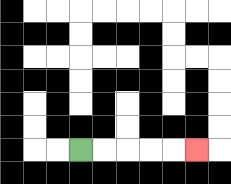{'start': '[3, 6]', 'end': '[8, 6]', 'path_directions': 'R,R,R,R,R', 'path_coordinates': '[[3, 6], [4, 6], [5, 6], [6, 6], [7, 6], [8, 6]]'}